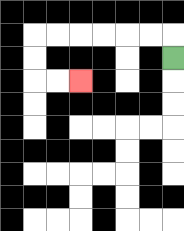{'start': '[7, 2]', 'end': '[3, 3]', 'path_directions': 'U,L,L,L,L,L,L,D,D,R,R', 'path_coordinates': '[[7, 2], [7, 1], [6, 1], [5, 1], [4, 1], [3, 1], [2, 1], [1, 1], [1, 2], [1, 3], [2, 3], [3, 3]]'}